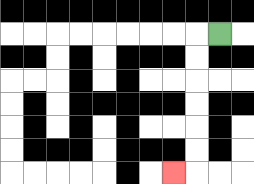{'start': '[9, 1]', 'end': '[7, 7]', 'path_directions': 'L,D,D,D,D,D,D,L', 'path_coordinates': '[[9, 1], [8, 1], [8, 2], [8, 3], [8, 4], [8, 5], [8, 6], [8, 7], [7, 7]]'}